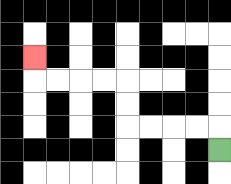{'start': '[9, 6]', 'end': '[1, 2]', 'path_directions': 'U,L,L,L,L,U,U,L,L,L,L,U', 'path_coordinates': '[[9, 6], [9, 5], [8, 5], [7, 5], [6, 5], [5, 5], [5, 4], [5, 3], [4, 3], [3, 3], [2, 3], [1, 3], [1, 2]]'}